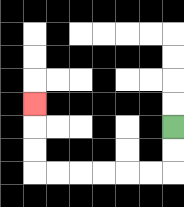{'start': '[7, 5]', 'end': '[1, 4]', 'path_directions': 'D,D,L,L,L,L,L,L,U,U,U', 'path_coordinates': '[[7, 5], [7, 6], [7, 7], [6, 7], [5, 7], [4, 7], [3, 7], [2, 7], [1, 7], [1, 6], [1, 5], [1, 4]]'}